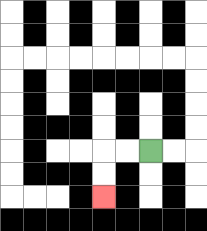{'start': '[6, 6]', 'end': '[4, 8]', 'path_directions': 'L,L,D,D', 'path_coordinates': '[[6, 6], [5, 6], [4, 6], [4, 7], [4, 8]]'}